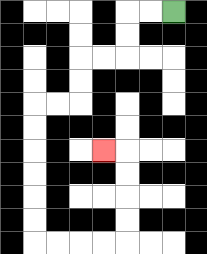{'start': '[7, 0]', 'end': '[4, 6]', 'path_directions': 'L,L,D,D,L,L,D,D,L,L,D,D,D,D,D,D,R,R,R,R,U,U,U,U,L', 'path_coordinates': '[[7, 0], [6, 0], [5, 0], [5, 1], [5, 2], [4, 2], [3, 2], [3, 3], [3, 4], [2, 4], [1, 4], [1, 5], [1, 6], [1, 7], [1, 8], [1, 9], [1, 10], [2, 10], [3, 10], [4, 10], [5, 10], [5, 9], [5, 8], [5, 7], [5, 6], [4, 6]]'}